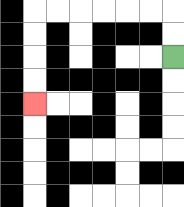{'start': '[7, 2]', 'end': '[1, 4]', 'path_directions': 'U,U,L,L,L,L,L,L,D,D,D,D', 'path_coordinates': '[[7, 2], [7, 1], [7, 0], [6, 0], [5, 0], [4, 0], [3, 0], [2, 0], [1, 0], [1, 1], [1, 2], [1, 3], [1, 4]]'}